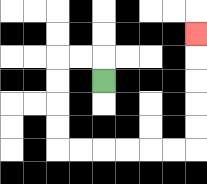{'start': '[4, 3]', 'end': '[8, 1]', 'path_directions': 'U,L,L,D,D,D,D,R,R,R,R,R,R,U,U,U,U,U', 'path_coordinates': '[[4, 3], [4, 2], [3, 2], [2, 2], [2, 3], [2, 4], [2, 5], [2, 6], [3, 6], [4, 6], [5, 6], [6, 6], [7, 6], [8, 6], [8, 5], [8, 4], [8, 3], [8, 2], [8, 1]]'}